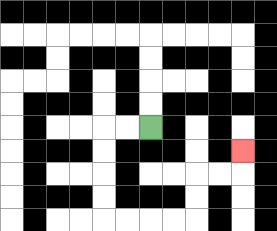{'start': '[6, 5]', 'end': '[10, 6]', 'path_directions': 'L,L,D,D,D,D,R,R,R,R,U,U,R,R,U', 'path_coordinates': '[[6, 5], [5, 5], [4, 5], [4, 6], [4, 7], [4, 8], [4, 9], [5, 9], [6, 9], [7, 9], [8, 9], [8, 8], [8, 7], [9, 7], [10, 7], [10, 6]]'}